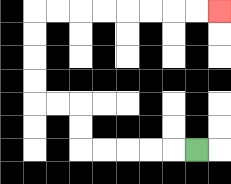{'start': '[8, 6]', 'end': '[9, 0]', 'path_directions': 'L,L,L,L,L,U,U,L,L,U,U,U,U,R,R,R,R,R,R,R,R', 'path_coordinates': '[[8, 6], [7, 6], [6, 6], [5, 6], [4, 6], [3, 6], [3, 5], [3, 4], [2, 4], [1, 4], [1, 3], [1, 2], [1, 1], [1, 0], [2, 0], [3, 0], [4, 0], [5, 0], [6, 0], [7, 0], [8, 0], [9, 0]]'}